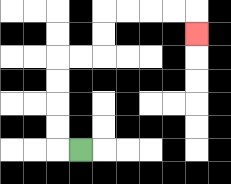{'start': '[3, 6]', 'end': '[8, 1]', 'path_directions': 'L,U,U,U,U,R,R,U,U,R,R,R,R,D', 'path_coordinates': '[[3, 6], [2, 6], [2, 5], [2, 4], [2, 3], [2, 2], [3, 2], [4, 2], [4, 1], [4, 0], [5, 0], [6, 0], [7, 0], [8, 0], [8, 1]]'}